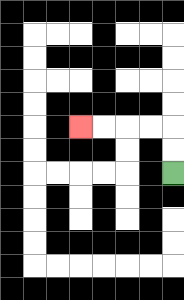{'start': '[7, 7]', 'end': '[3, 5]', 'path_directions': 'U,U,L,L,L,L', 'path_coordinates': '[[7, 7], [7, 6], [7, 5], [6, 5], [5, 5], [4, 5], [3, 5]]'}